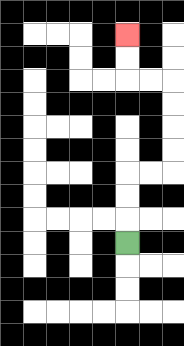{'start': '[5, 10]', 'end': '[5, 1]', 'path_directions': 'U,U,U,R,R,U,U,U,U,L,L,U,U', 'path_coordinates': '[[5, 10], [5, 9], [5, 8], [5, 7], [6, 7], [7, 7], [7, 6], [7, 5], [7, 4], [7, 3], [6, 3], [5, 3], [5, 2], [5, 1]]'}